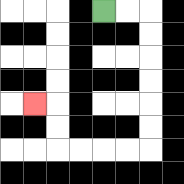{'start': '[4, 0]', 'end': '[1, 4]', 'path_directions': 'R,R,D,D,D,D,D,D,L,L,L,L,U,U,L', 'path_coordinates': '[[4, 0], [5, 0], [6, 0], [6, 1], [6, 2], [6, 3], [6, 4], [6, 5], [6, 6], [5, 6], [4, 6], [3, 6], [2, 6], [2, 5], [2, 4], [1, 4]]'}